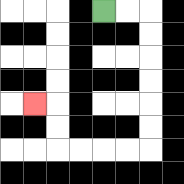{'start': '[4, 0]', 'end': '[1, 4]', 'path_directions': 'R,R,D,D,D,D,D,D,L,L,L,L,U,U,L', 'path_coordinates': '[[4, 0], [5, 0], [6, 0], [6, 1], [6, 2], [6, 3], [6, 4], [6, 5], [6, 6], [5, 6], [4, 6], [3, 6], [2, 6], [2, 5], [2, 4], [1, 4]]'}